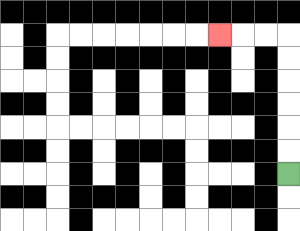{'start': '[12, 7]', 'end': '[9, 1]', 'path_directions': 'U,U,U,U,U,U,L,L,L', 'path_coordinates': '[[12, 7], [12, 6], [12, 5], [12, 4], [12, 3], [12, 2], [12, 1], [11, 1], [10, 1], [9, 1]]'}